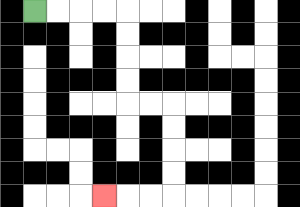{'start': '[1, 0]', 'end': '[4, 8]', 'path_directions': 'R,R,R,R,D,D,D,D,R,R,D,D,D,D,L,L,L', 'path_coordinates': '[[1, 0], [2, 0], [3, 0], [4, 0], [5, 0], [5, 1], [5, 2], [5, 3], [5, 4], [6, 4], [7, 4], [7, 5], [7, 6], [7, 7], [7, 8], [6, 8], [5, 8], [4, 8]]'}